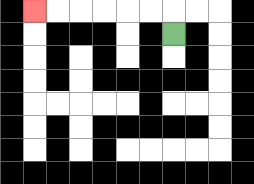{'start': '[7, 1]', 'end': '[1, 0]', 'path_directions': 'U,L,L,L,L,L,L', 'path_coordinates': '[[7, 1], [7, 0], [6, 0], [5, 0], [4, 0], [3, 0], [2, 0], [1, 0]]'}